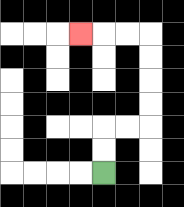{'start': '[4, 7]', 'end': '[3, 1]', 'path_directions': 'U,U,R,R,U,U,U,U,L,L,L', 'path_coordinates': '[[4, 7], [4, 6], [4, 5], [5, 5], [6, 5], [6, 4], [6, 3], [6, 2], [6, 1], [5, 1], [4, 1], [3, 1]]'}